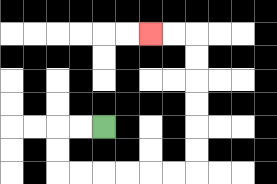{'start': '[4, 5]', 'end': '[6, 1]', 'path_directions': 'L,L,D,D,R,R,R,R,R,R,U,U,U,U,U,U,L,L', 'path_coordinates': '[[4, 5], [3, 5], [2, 5], [2, 6], [2, 7], [3, 7], [4, 7], [5, 7], [6, 7], [7, 7], [8, 7], [8, 6], [8, 5], [8, 4], [8, 3], [8, 2], [8, 1], [7, 1], [6, 1]]'}